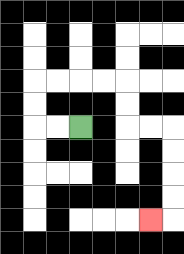{'start': '[3, 5]', 'end': '[6, 9]', 'path_directions': 'L,L,U,U,R,R,R,R,D,D,R,R,D,D,D,D,L', 'path_coordinates': '[[3, 5], [2, 5], [1, 5], [1, 4], [1, 3], [2, 3], [3, 3], [4, 3], [5, 3], [5, 4], [5, 5], [6, 5], [7, 5], [7, 6], [7, 7], [7, 8], [7, 9], [6, 9]]'}